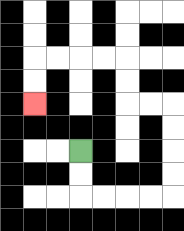{'start': '[3, 6]', 'end': '[1, 4]', 'path_directions': 'D,D,R,R,R,R,U,U,U,U,L,L,U,U,L,L,L,L,D,D', 'path_coordinates': '[[3, 6], [3, 7], [3, 8], [4, 8], [5, 8], [6, 8], [7, 8], [7, 7], [7, 6], [7, 5], [7, 4], [6, 4], [5, 4], [5, 3], [5, 2], [4, 2], [3, 2], [2, 2], [1, 2], [1, 3], [1, 4]]'}